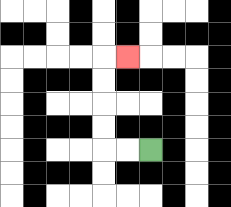{'start': '[6, 6]', 'end': '[5, 2]', 'path_directions': 'L,L,U,U,U,U,R', 'path_coordinates': '[[6, 6], [5, 6], [4, 6], [4, 5], [4, 4], [4, 3], [4, 2], [5, 2]]'}